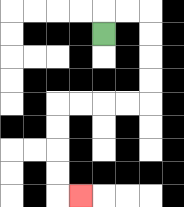{'start': '[4, 1]', 'end': '[3, 8]', 'path_directions': 'U,R,R,D,D,D,D,L,L,L,L,D,D,D,D,R', 'path_coordinates': '[[4, 1], [4, 0], [5, 0], [6, 0], [6, 1], [6, 2], [6, 3], [6, 4], [5, 4], [4, 4], [3, 4], [2, 4], [2, 5], [2, 6], [2, 7], [2, 8], [3, 8]]'}